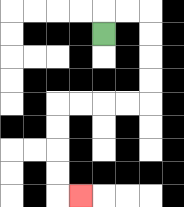{'start': '[4, 1]', 'end': '[3, 8]', 'path_directions': 'U,R,R,D,D,D,D,L,L,L,L,D,D,D,D,R', 'path_coordinates': '[[4, 1], [4, 0], [5, 0], [6, 0], [6, 1], [6, 2], [6, 3], [6, 4], [5, 4], [4, 4], [3, 4], [2, 4], [2, 5], [2, 6], [2, 7], [2, 8], [3, 8]]'}